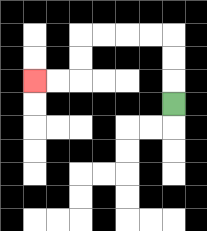{'start': '[7, 4]', 'end': '[1, 3]', 'path_directions': 'U,U,U,L,L,L,L,D,D,L,L', 'path_coordinates': '[[7, 4], [7, 3], [7, 2], [7, 1], [6, 1], [5, 1], [4, 1], [3, 1], [3, 2], [3, 3], [2, 3], [1, 3]]'}